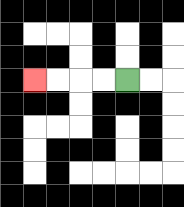{'start': '[5, 3]', 'end': '[1, 3]', 'path_directions': 'L,L,L,L', 'path_coordinates': '[[5, 3], [4, 3], [3, 3], [2, 3], [1, 3]]'}